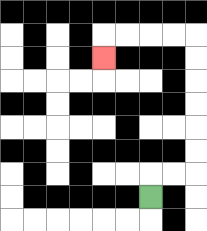{'start': '[6, 8]', 'end': '[4, 2]', 'path_directions': 'U,R,R,U,U,U,U,U,U,L,L,L,L,D', 'path_coordinates': '[[6, 8], [6, 7], [7, 7], [8, 7], [8, 6], [8, 5], [8, 4], [8, 3], [8, 2], [8, 1], [7, 1], [6, 1], [5, 1], [4, 1], [4, 2]]'}